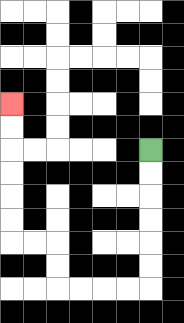{'start': '[6, 6]', 'end': '[0, 4]', 'path_directions': 'D,D,D,D,D,D,L,L,L,L,U,U,L,L,U,U,U,U,U,U', 'path_coordinates': '[[6, 6], [6, 7], [6, 8], [6, 9], [6, 10], [6, 11], [6, 12], [5, 12], [4, 12], [3, 12], [2, 12], [2, 11], [2, 10], [1, 10], [0, 10], [0, 9], [0, 8], [0, 7], [0, 6], [0, 5], [0, 4]]'}